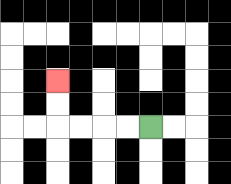{'start': '[6, 5]', 'end': '[2, 3]', 'path_directions': 'L,L,L,L,U,U', 'path_coordinates': '[[6, 5], [5, 5], [4, 5], [3, 5], [2, 5], [2, 4], [2, 3]]'}